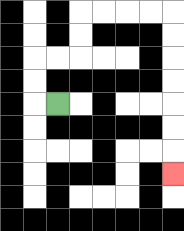{'start': '[2, 4]', 'end': '[7, 7]', 'path_directions': 'L,U,U,R,R,U,U,R,R,R,R,D,D,D,D,D,D,D', 'path_coordinates': '[[2, 4], [1, 4], [1, 3], [1, 2], [2, 2], [3, 2], [3, 1], [3, 0], [4, 0], [5, 0], [6, 0], [7, 0], [7, 1], [7, 2], [7, 3], [7, 4], [7, 5], [7, 6], [7, 7]]'}